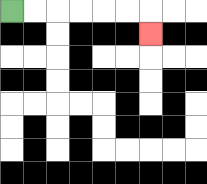{'start': '[0, 0]', 'end': '[6, 1]', 'path_directions': 'R,R,R,R,R,R,D', 'path_coordinates': '[[0, 0], [1, 0], [2, 0], [3, 0], [4, 0], [5, 0], [6, 0], [6, 1]]'}